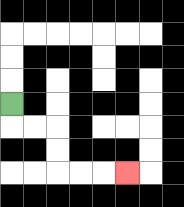{'start': '[0, 4]', 'end': '[5, 7]', 'path_directions': 'D,R,R,D,D,R,R,R', 'path_coordinates': '[[0, 4], [0, 5], [1, 5], [2, 5], [2, 6], [2, 7], [3, 7], [4, 7], [5, 7]]'}